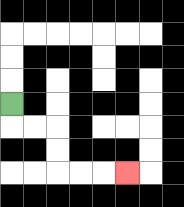{'start': '[0, 4]', 'end': '[5, 7]', 'path_directions': 'D,R,R,D,D,R,R,R', 'path_coordinates': '[[0, 4], [0, 5], [1, 5], [2, 5], [2, 6], [2, 7], [3, 7], [4, 7], [5, 7]]'}